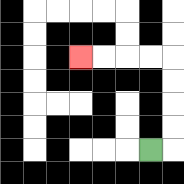{'start': '[6, 6]', 'end': '[3, 2]', 'path_directions': 'R,U,U,U,U,L,L,L,L', 'path_coordinates': '[[6, 6], [7, 6], [7, 5], [7, 4], [7, 3], [7, 2], [6, 2], [5, 2], [4, 2], [3, 2]]'}